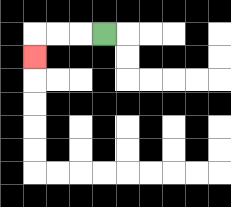{'start': '[4, 1]', 'end': '[1, 2]', 'path_directions': 'L,L,L,D', 'path_coordinates': '[[4, 1], [3, 1], [2, 1], [1, 1], [1, 2]]'}